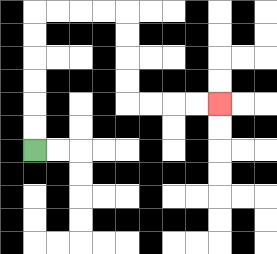{'start': '[1, 6]', 'end': '[9, 4]', 'path_directions': 'U,U,U,U,U,U,R,R,R,R,D,D,D,D,R,R,R,R', 'path_coordinates': '[[1, 6], [1, 5], [1, 4], [1, 3], [1, 2], [1, 1], [1, 0], [2, 0], [3, 0], [4, 0], [5, 0], [5, 1], [5, 2], [5, 3], [5, 4], [6, 4], [7, 4], [8, 4], [9, 4]]'}